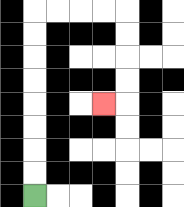{'start': '[1, 8]', 'end': '[4, 4]', 'path_directions': 'U,U,U,U,U,U,U,U,R,R,R,R,D,D,D,D,L', 'path_coordinates': '[[1, 8], [1, 7], [1, 6], [1, 5], [1, 4], [1, 3], [1, 2], [1, 1], [1, 0], [2, 0], [3, 0], [4, 0], [5, 0], [5, 1], [5, 2], [5, 3], [5, 4], [4, 4]]'}